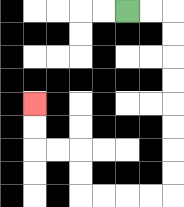{'start': '[5, 0]', 'end': '[1, 4]', 'path_directions': 'R,R,D,D,D,D,D,D,D,D,L,L,L,L,U,U,L,L,U,U', 'path_coordinates': '[[5, 0], [6, 0], [7, 0], [7, 1], [7, 2], [7, 3], [7, 4], [7, 5], [7, 6], [7, 7], [7, 8], [6, 8], [5, 8], [4, 8], [3, 8], [3, 7], [3, 6], [2, 6], [1, 6], [1, 5], [1, 4]]'}